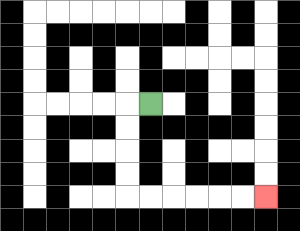{'start': '[6, 4]', 'end': '[11, 8]', 'path_directions': 'L,D,D,D,D,R,R,R,R,R,R', 'path_coordinates': '[[6, 4], [5, 4], [5, 5], [5, 6], [5, 7], [5, 8], [6, 8], [7, 8], [8, 8], [9, 8], [10, 8], [11, 8]]'}